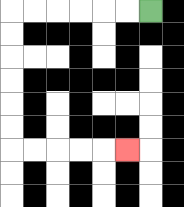{'start': '[6, 0]', 'end': '[5, 6]', 'path_directions': 'L,L,L,L,L,L,D,D,D,D,D,D,R,R,R,R,R', 'path_coordinates': '[[6, 0], [5, 0], [4, 0], [3, 0], [2, 0], [1, 0], [0, 0], [0, 1], [0, 2], [0, 3], [0, 4], [0, 5], [0, 6], [1, 6], [2, 6], [3, 6], [4, 6], [5, 6]]'}